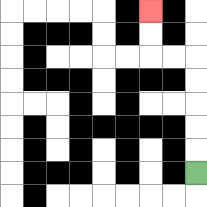{'start': '[8, 7]', 'end': '[6, 0]', 'path_directions': 'U,U,U,U,U,L,L,U,U', 'path_coordinates': '[[8, 7], [8, 6], [8, 5], [8, 4], [8, 3], [8, 2], [7, 2], [6, 2], [6, 1], [6, 0]]'}